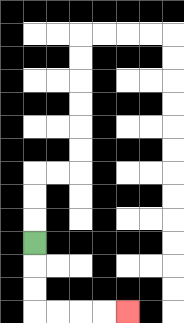{'start': '[1, 10]', 'end': '[5, 13]', 'path_directions': 'D,D,D,R,R,R,R', 'path_coordinates': '[[1, 10], [1, 11], [1, 12], [1, 13], [2, 13], [3, 13], [4, 13], [5, 13]]'}